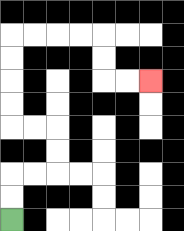{'start': '[0, 9]', 'end': '[6, 3]', 'path_directions': 'U,U,R,R,U,U,L,L,U,U,U,U,R,R,R,R,D,D,R,R', 'path_coordinates': '[[0, 9], [0, 8], [0, 7], [1, 7], [2, 7], [2, 6], [2, 5], [1, 5], [0, 5], [0, 4], [0, 3], [0, 2], [0, 1], [1, 1], [2, 1], [3, 1], [4, 1], [4, 2], [4, 3], [5, 3], [6, 3]]'}